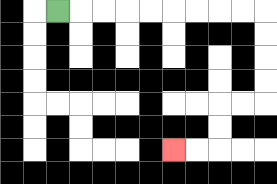{'start': '[2, 0]', 'end': '[7, 6]', 'path_directions': 'R,R,R,R,R,R,R,R,R,D,D,D,D,L,L,D,D,L,L', 'path_coordinates': '[[2, 0], [3, 0], [4, 0], [5, 0], [6, 0], [7, 0], [8, 0], [9, 0], [10, 0], [11, 0], [11, 1], [11, 2], [11, 3], [11, 4], [10, 4], [9, 4], [9, 5], [9, 6], [8, 6], [7, 6]]'}